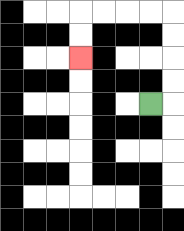{'start': '[6, 4]', 'end': '[3, 2]', 'path_directions': 'R,U,U,U,U,L,L,L,L,D,D', 'path_coordinates': '[[6, 4], [7, 4], [7, 3], [7, 2], [7, 1], [7, 0], [6, 0], [5, 0], [4, 0], [3, 0], [3, 1], [3, 2]]'}